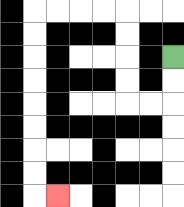{'start': '[7, 2]', 'end': '[2, 8]', 'path_directions': 'D,D,L,L,U,U,U,U,L,L,L,L,D,D,D,D,D,D,D,D,R', 'path_coordinates': '[[7, 2], [7, 3], [7, 4], [6, 4], [5, 4], [5, 3], [5, 2], [5, 1], [5, 0], [4, 0], [3, 0], [2, 0], [1, 0], [1, 1], [1, 2], [1, 3], [1, 4], [1, 5], [1, 6], [1, 7], [1, 8], [2, 8]]'}